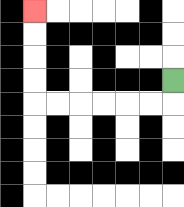{'start': '[7, 3]', 'end': '[1, 0]', 'path_directions': 'D,L,L,L,L,L,L,U,U,U,U', 'path_coordinates': '[[7, 3], [7, 4], [6, 4], [5, 4], [4, 4], [3, 4], [2, 4], [1, 4], [1, 3], [1, 2], [1, 1], [1, 0]]'}